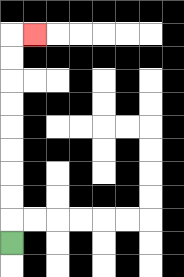{'start': '[0, 10]', 'end': '[1, 1]', 'path_directions': 'U,U,U,U,U,U,U,U,U,R', 'path_coordinates': '[[0, 10], [0, 9], [0, 8], [0, 7], [0, 6], [0, 5], [0, 4], [0, 3], [0, 2], [0, 1], [1, 1]]'}